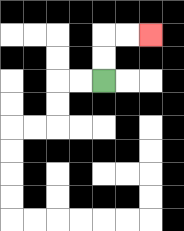{'start': '[4, 3]', 'end': '[6, 1]', 'path_directions': 'U,U,R,R', 'path_coordinates': '[[4, 3], [4, 2], [4, 1], [5, 1], [6, 1]]'}